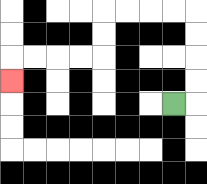{'start': '[7, 4]', 'end': '[0, 3]', 'path_directions': 'R,U,U,U,U,L,L,L,L,D,D,L,L,L,L,D', 'path_coordinates': '[[7, 4], [8, 4], [8, 3], [8, 2], [8, 1], [8, 0], [7, 0], [6, 0], [5, 0], [4, 0], [4, 1], [4, 2], [3, 2], [2, 2], [1, 2], [0, 2], [0, 3]]'}